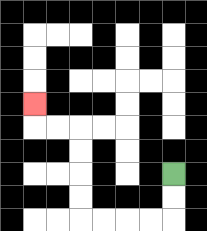{'start': '[7, 7]', 'end': '[1, 4]', 'path_directions': 'D,D,L,L,L,L,U,U,U,U,L,L,U', 'path_coordinates': '[[7, 7], [7, 8], [7, 9], [6, 9], [5, 9], [4, 9], [3, 9], [3, 8], [3, 7], [3, 6], [3, 5], [2, 5], [1, 5], [1, 4]]'}